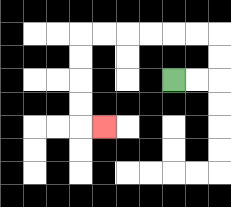{'start': '[7, 3]', 'end': '[4, 5]', 'path_directions': 'R,R,U,U,L,L,L,L,L,L,D,D,D,D,R', 'path_coordinates': '[[7, 3], [8, 3], [9, 3], [9, 2], [9, 1], [8, 1], [7, 1], [6, 1], [5, 1], [4, 1], [3, 1], [3, 2], [3, 3], [3, 4], [3, 5], [4, 5]]'}